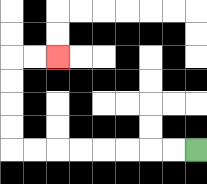{'start': '[8, 6]', 'end': '[2, 2]', 'path_directions': 'L,L,L,L,L,L,L,L,U,U,U,U,R,R', 'path_coordinates': '[[8, 6], [7, 6], [6, 6], [5, 6], [4, 6], [3, 6], [2, 6], [1, 6], [0, 6], [0, 5], [0, 4], [0, 3], [0, 2], [1, 2], [2, 2]]'}